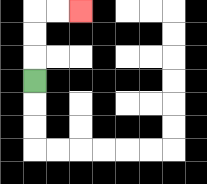{'start': '[1, 3]', 'end': '[3, 0]', 'path_directions': 'U,U,U,R,R', 'path_coordinates': '[[1, 3], [1, 2], [1, 1], [1, 0], [2, 0], [3, 0]]'}